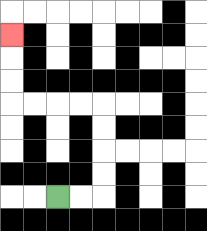{'start': '[2, 8]', 'end': '[0, 1]', 'path_directions': 'R,R,U,U,U,U,L,L,L,L,U,U,U', 'path_coordinates': '[[2, 8], [3, 8], [4, 8], [4, 7], [4, 6], [4, 5], [4, 4], [3, 4], [2, 4], [1, 4], [0, 4], [0, 3], [0, 2], [0, 1]]'}